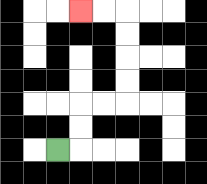{'start': '[2, 6]', 'end': '[3, 0]', 'path_directions': 'R,U,U,R,R,U,U,U,U,L,L', 'path_coordinates': '[[2, 6], [3, 6], [3, 5], [3, 4], [4, 4], [5, 4], [5, 3], [5, 2], [5, 1], [5, 0], [4, 0], [3, 0]]'}